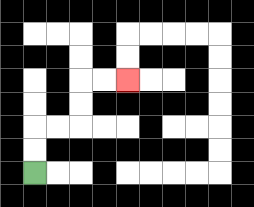{'start': '[1, 7]', 'end': '[5, 3]', 'path_directions': 'U,U,R,R,U,U,R,R', 'path_coordinates': '[[1, 7], [1, 6], [1, 5], [2, 5], [3, 5], [3, 4], [3, 3], [4, 3], [5, 3]]'}